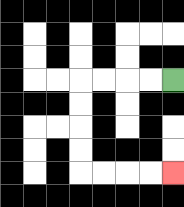{'start': '[7, 3]', 'end': '[7, 7]', 'path_directions': 'L,L,L,L,D,D,D,D,R,R,R,R', 'path_coordinates': '[[7, 3], [6, 3], [5, 3], [4, 3], [3, 3], [3, 4], [3, 5], [3, 6], [3, 7], [4, 7], [5, 7], [6, 7], [7, 7]]'}